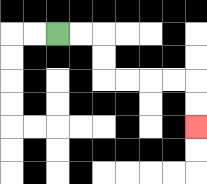{'start': '[2, 1]', 'end': '[8, 5]', 'path_directions': 'R,R,D,D,R,R,R,R,D,D', 'path_coordinates': '[[2, 1], [3, 1], [4, 1], [4, 2], [4, 3], [5, 3], [6, 3], [7, 3], [8, 3], [8, 4], [8, 5]]'}